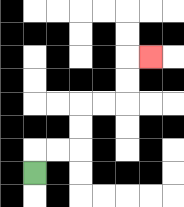{'start': '[1, 7]', 'end': '[6, 2]', 'path_directions': 'U,R,R,U,U,R,R,U,U,R', 'path_coordinates': '[[1, 7], [1, 6], [2, 6], [3, 6], [3, 5], [3, 4], [4, 4], [5, 4], [5, 3], [5, 2], [6, 2]]'}